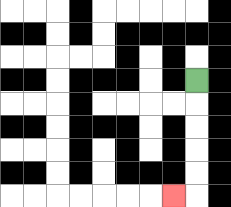{'start': '[8, 3]', 'end': '[7, 8]', 'path_directions': 'D,D,D,D,D,L', 'path_coordinates': '[[8, 3], [8, 4], [8, 5], [8, 6], [8, 7], [8, 8], [7, 8]]'}